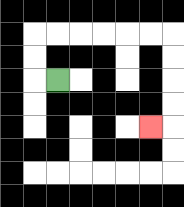{'start': '[2, 3]', 'end': '[6, 5]', 'path_directions': 'L,U,U,R,R,R,R,R,R,D,D,D,D,L', 'path_coordinates': '[[2, 3], [1, 3], [1, 2], [1, 1], [2, 1], [3, 1], [4, 1], [5, 1], [6, 1], [7, 1], [7, 2], [7, 3], [7, 4], [7, 5], [6, 5]]'}